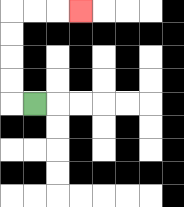{'start': '[1, 4]', 'end': '[3, 0]', 'path_directions': 'L,U,U,U,U,R,R,R', 'path_coordinates': '[[1, 4], [0, 4], [0, 3], [0, 2], [0, 1], [0, 0], [1, 0], [2, 0], [3, 0]]'}